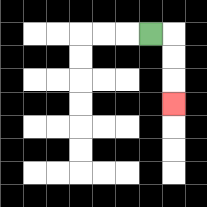{'start': '[6, 1]', 'end': '[7, 4]', 'path_directions': 'R,D,D,D', 'path_coordinates': '[[6, 1], [7, 1], [7, 2], [7, 3], [7, 4]]'}